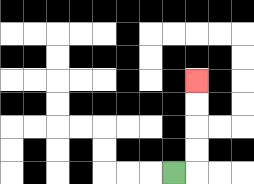{'start': '[7, 7]', 'end': '[8, 3]', 'path_directions': 'R,U,U,U,U', 'path_coordinates': '[[7, 7], [8, 7], [8, 6], [8, 5], [8, 4], [8, 3]]'}